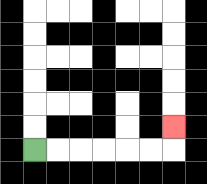{'start': '[1, 6]', 'end': '[7, 5]', 'path_directions': 'R,R,R,R,R,R,U', 'path_coordinates': '[[1, 6], [2, 6], [3, 6], [4, 6], [5, 6], [6, 6], [7, 6], [7, 5]]'}